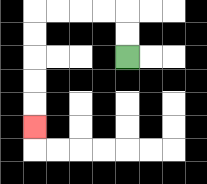{'start': '[5, 2]', 'end': '[1, 5]', 'path_directions': 'U,U,L,L,L,L,D,D,D,D,D', 'path_coordinates': '[[5, 2], [5, 1], [5, 0], [4, 0], [3, 0], [2, 0], [1, 0], [1, 1], [1, 2], [1, 3], [1, 4], [1, 5]]'}